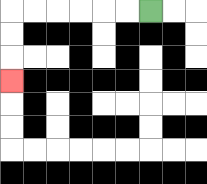{'start': '[6, 0]', 'end': '[0, 3]', 'path_directions': 'L,L,L,L,L,L,D,D,D', 'path_coordinates': '[[6, 0], [5, 0], [4, 0], [3, 0], [2, 0], [1, 0], [0, 0], [0, 1], [0, 2], [0, 3]]'}